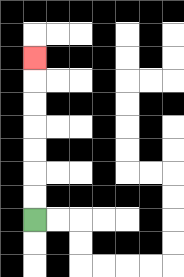{'start': '[1, 9]', 'end': '[1, 2]', 'path_directions': 'U,U,U,U,U,U,U', 'path_coordinates': '[[1, 9], [1, 8], [1, 7], [1, 6], [1, 5], [1, 4], [1, 3], [1, 2]]'}